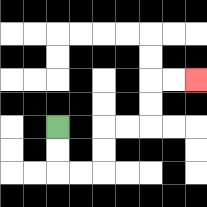{'start': '[2, 5]', 'end': '[8, 3]', 'path_directions': 'D,D,R,R,U,U,R,R,U,U,R,R', 'path_coordinates': '[[2, 5], [2, 6], [2, 7], [3, 7], [4, 7], [4, 6], [4, 5], [5, 5], [6, 5], [6, 4], [6, 3], [7, 3], [8, 3]]'}